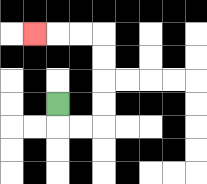{'start': '[2, 4]', 'end': '[1, 1]', 'path_directions': 'D,R,R,U,U,U,U,L,L,L', 'path_coordinates': '[[2, 4], [2, 5], [3, 5], [4, 5], [4, 4], [4, 3], [4, 2], [4, 1], [3, 1], [2, 1], [1, 1]]'}